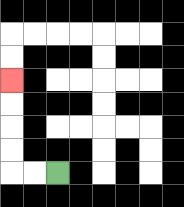{'start': '[2, 7]', 'end': '[0, 3]', 'path_directions': 'L,L,U,U,U,U', 'path_coordinates': '[[2, 7], [1, 7], [0, 7], [0, 6], [0, 5], [0, 4], [0, 3]]'}